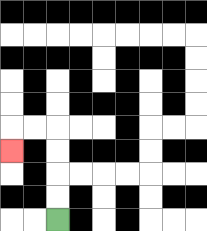{'start': '[2, 9]', 'end': '[0, 6]', 'path_directions': 'U,U,U,U,L,L,D', 'path_coordinates': '[[2, 9], [2, 8], [2, 7], [2, 6], [2, 5], [1, 5], [0, 5], [0, 6]]'}